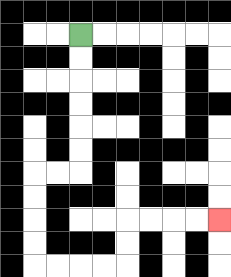{'start': '[3, 1]', 'end': '[9, 9]', 'path_directions': 'D,D,D,D,D,D,L,L,D,D,D,D,R,R,R,R,U,U,R,R,R,R', 'path_coordinates': '[[3, 1], [3, 2], [3, 3], [3, 4], [3, 5], [3, 6], [3, 7], [2, 7], [1, 7], [1, 8], [1, 9], [1, 10], [1, 11], [2, 11], [3, 11], [4, 11], [5, 11], [5, 10], [5, 9], [6, 9], [7, 9], [8, 9], [9, 9]]'}